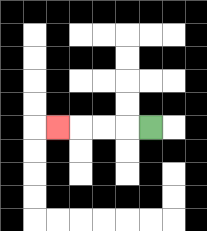{'start': '[6, 5]', 'end': '[2, 5]', 'path_directions': 'L,L,L,L', 'path_coordinates': '[[6, 5], [5, 5], [4, 5], [3, 5], [2, 5]]'}